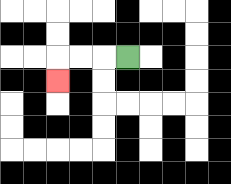{'start': '[5, 2]', 'end': '[2, 3]', 'path_directions': 'L,L,L,D', 'path_coordinates': '[[5, 2], [4, 2], [3, 2], [2, 2], [2, 3]]'}